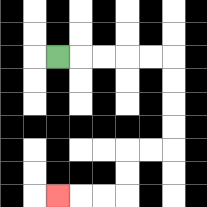{'start': '[2, 2]', 'end': '[2, 8]', 'path_directions': 'R,R,R,R,R,D,D,D,D,L,L,D,D,L,L,L', 'path_coordinates': '[[2, 2], [3, 2], [4, 2], [5, 2], [6, 2], [7, 2], [7, 3], [7, 4], [7, 5], [7, 6], [6, 6], [5, 6], [5, 7], [5, 8], [4, 8], [3, 8], [2, 8]]'}